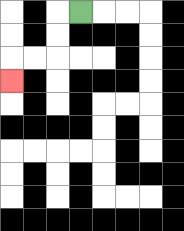{'start': '[3, 0]', 'end': '[0, 3]', 'path_directions': 'L,D,D,L,L,D', 'path_coordinates': '[[3, 0], [2, 0], [2, 1], [2, 2], [1, 2], [0, 2], [0, 3]]'}